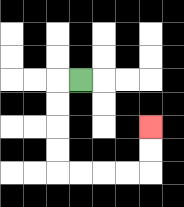{'start': '[3, 3]', 'end': '[6, 5]', 'path_directions': 'L,D,D,D,D,R,R,R,R,U,U', 'path_coordinates': '[[3, 3], [2, 3], [2, 4], [2, 5], [2, 6], [2, 7], [3, 7], [4, 7], [5, 7], [6, 7], [6, 6], [6, 5]]'}